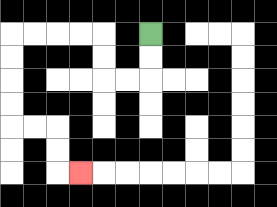{'start': '[6, 1]', 'end': '[3, 7]', 'path_directions': 'D,D,L,L,U,U,L,L,L,L,D,D,D,D,R,R,D,D,R', 'path_coordinates': '[[6, 1], [6, 2], [6, 3], [5, 3], [4, 3], [4, 2], [4, 1], [3, 1], [2, 1], [1, 1], [0, 1], [0, 2], [0, 3], [0, 4], [0, 5], [1, 5], [2, 5], [2, 6], [2, 7], [3, 7]]'}